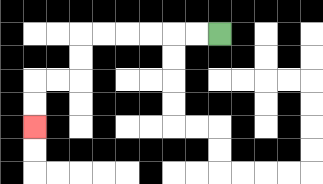{'start': '[9, 1]', 'end': '[1, 5]', 'path_directions': 'L,L,L,L,L,L,D,D,L,L,D,D', 'path_coordinates': '[[9, 1], [8, 1], [7, 1], [6, 1], [5, 1], [4, 1], [3, 1], [3, 2], [3, 3], [2, 3], [1, 3], [1, 4], [1, 5]]'}